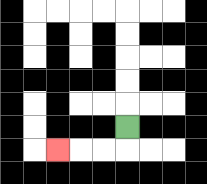{'start': '[5, 5]', 'end': '[2, 6]', 'path_directions': 'D,L,L,L', 'path_coordinates': '[[5, 5], [5, 6], [4, 6], [3, 6], [2, 6]]'}